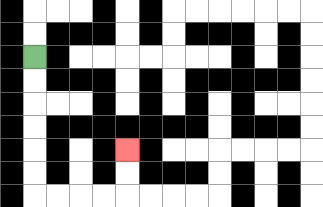{'start': '[1, 2]', 'end': '[5, 6]', 'path_directions': 'D,D,D,D,D,D,R,R,R,R,U,U', 'path_coordinates': '[[1, 2], [1, 3], [1, 4], [1, 5], [1, 6], [1, 7], [1, 8], [2, 8], [3, 8], [4, 8], [5, 8], [5, 7], [5, 6]]'}